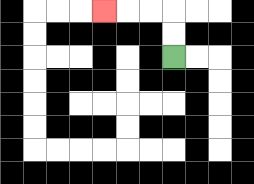{'start': '[7, 2]', 'end': '[4, 0]', 'path_directions': 'U,U,L,L,L', 'path_coordinates': '[[7, 2], [7, 1], [7, 0], [6, 0], [5, 0], [4, 0]]'}